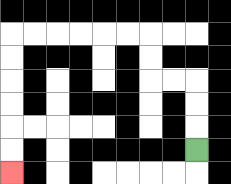{'start': '[8, 6]', 'end': '[0, 7]', 'path_directions': 'U,U,U,L,L,U,U,L,L,L,L,L,L,D,D,D,D,D,D', 'path_coordinates': '[[8, 6], [8, 5], [8, 4], [8, 3], [7, 3], [6, 3], [6, 2], [6, 1], [5, 1], [4, 1], [3, 1], [2, 1], [1, 1], [0, 1], [0, 2], [0, 3], [0, 4], [0, 5], [0, 6], [0, 7]]'}